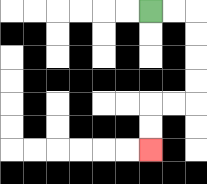{'start': '[6, 0]', 'end': '[6, 6]', 'path_directions': 'R,R,D,D,D,D,L,L,D,D', 'path_coordinates': '[[6, 0], [7, 0], [8, 0], [8, 1], [8, 2], [8, 3], [8, 4], [7, 4], [6, 4], [6, 5], [6, 6]]'}